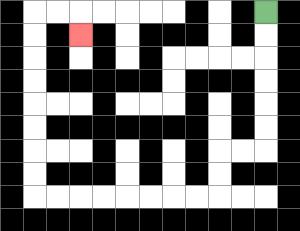{'start': '[11, 0]', 'end': '[3, 1]', 'path_directions': 'D,D,D,D,D,D,L,L,D,D,L,L,L,L,L,L,L,L,U,U,U,U,U,U,U,U,R,R,D', 'path_coordinates': '[[11, 0], [11, 1], [11, 2], [11, 3], [11, 4], [11, 5], [11, 6], [10, 6], [9, 6], [9, 7], [9, 8], [8, 8], [7, 8], [6, 8], [5, 8], [4, 8], [3, 8], [2, 8], [1, 8], [1, 7], [1, 6], [1, 5], [1, 4], [1, 3], [1, 2], [1, 1], [1, 0], [2, 0], [3, 0], [3, 1]]'}